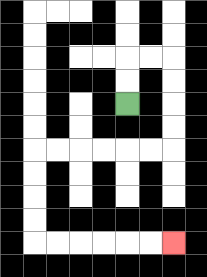{'start': '[5, 4]', 'end': '[7, 10]', 'path_directions': 'U,U,R,R,D,D,D,D,L,L,L,L,L,L,D,D,D,D,R,R,R,R,R,R', 'path_coordinates': '[[5, 4], [5, 3], [5, 2], [6, 2], [7, 2], [7, 3], [7, 4], [7, 5], [7, 6], [6, 6], [5, 6], [4, 6], [3, 6], [2, 6], [1, 6], [1, 7], [1, 8], [1, 9], [1, 10], [2, 10], [3, 10], [4, 10], [5, 10], [6, 10], [7, 10]]'}